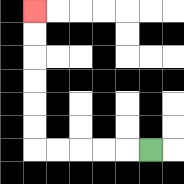{'start': '[6, 6]', 'end': '[1, 0]', 'path_directions': 'L,L,L,L,L,U,U,U,U,U,U', 'path_coordinates': '[[6, 6], [5, 6], [4, 6], [3, 6], [2, 6], [1, 6], [1, 5], [1, 4], [1, 3], [1, 2], [1, 1], [1, 0]]'}